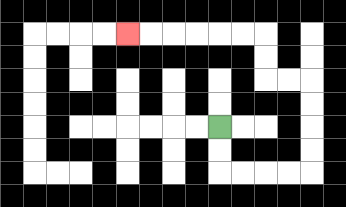{'start': '[9, 5]', 'end': '[5, 1]', 'path_directions': 'D,D,R,R,R,R,U,U,U,U,L,L,U,U,L,L,L,L,L,L', 'path_coordinates': '[[9, 5], [9, 6], [9, 7], [10, 7], [11, 7], [12, 7], [13, 7], [13, 6], [13, 5], [13, 4], [13, 3], [12, 3], [11, 3], [11, 2], [11, 1], [10, 1], [9, 1], [8, 1], [7, 1], [6, 1], [5, 1]]'}